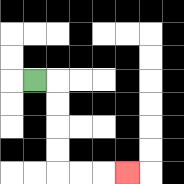{'start': '[1, 3]', 'end': '[5, 7]', 'path_directions': 'R,D,D,D,D,R,R,R', 'path_coordinates': '[[1, 3], [2, 3], [2, 4], [2, 5], [2, 6], [2, 7], [3, 7], [4, 7], [5, 7]]'}